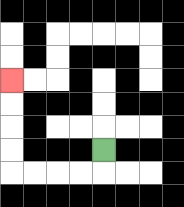{'start': '[4, 6]', 'end': '[0, 3]', 'path_directions': 'D,L,L,L,L,U,U,U,U', 'path_coordinates': '[[4, 6], [4, 7], [3, 7], [2, 7], [1, 7], [0, 7], [0, 6], [0, 5], [0, 4], [0, 3]]'}